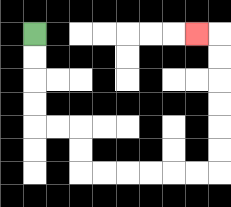{'start': '[1, 1]', 'end': '[8, 1]', 'path_directions': 'D,D,D,D,R,R,D,D,R,R,R,R,R,R,U,U,U,U,U,U,L', 'path_coordinates': '[[1, 1], [1, 2], [1, 3], [1, 4], [1, 5], [2, 5], [3, 5], [3, 6], [3, 7], [4, 7], [5, 7], [6, 7], [7, 7], [8, 7], [9, 7], [9, 6], [9, 5], [9, 4], [9, 3], [9, 2], [9, 1], [8, 1]]'}